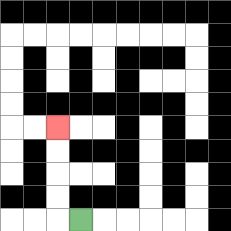{'start': '[3, 9]', 'end': '[2, 5]', 'path_directions': 'L,U,U,U,U', 'path_coordinates': '[[3, 9], [2, 9], [2, 8], [2, 7], [2, 6], [2, 5]]'}